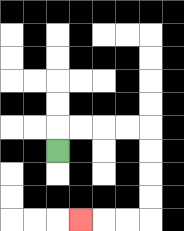{'start': '[2, 6]', 'end': '[3, 9]', 'path_directions': 'U,R,R,R,R,D,D,D,D,L,L,L', 'path_coordinates': '[[2, 6], [2, 5], [3, 5], [4, 5], [5, 5], [6, 5], [6, 6], [6, 7], [6, 8], [6, 9], [5, 9], [4, 9], [3, 9]]'}